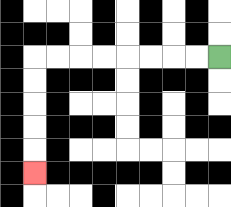{'start': '[9, 2]', 'end': '[1, 7]', 'path_directions': 'L,L,L,L,L,L,L,L,D,D,D,D,D', 'path_coordinates': '[[9, 2], [8, 2], [7, 2], [6, 2], [5, 2], [4, 2], [3, 2], [2, 2], [1, 2], [1, 3], [1, 4], [1, 5], [1, 6], [1, 7]]'}